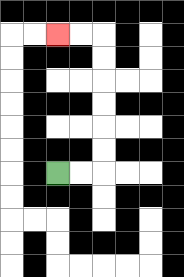{'start': '[2, 7]', 'end': '[2, 1]', 'path_directions': 'R,R,U,U,U,U,U,U,L,L', 'path_coordinates': '[[2, 7], [3, 7], [4, 7], [4, 6], [4, 5], [4, 4], [4, 3], [4, 2], [4, 1], [3, 1], [2, 1]]'}